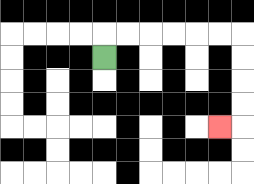{'start': '[4, 2]', 'end': '[9, 5]', 'path_directions': 'U,R,R,R,R,R,R,D,D,D,D,L', 'path_coordinates': '[[4, 2], [4, 1], [5, 1], [6, 1], [7, 1], [8, 1], [9, 1], [10, 1], [10, 2], [10, 3], [10, 4], [10, 5], [9, 5]]'}